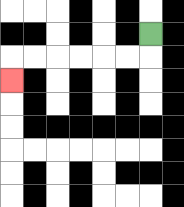{'start': '[6, 1]', 'end': '[0, 3]', 'path_directions': 'D,L,L,L,L,L,L,D', 'path_coordinates': '[[6, 1], [6, 2], [5, 2], [4, 2], [3, 2], [2, 2], [1, 2], [0, 2], [0, 3]]'}